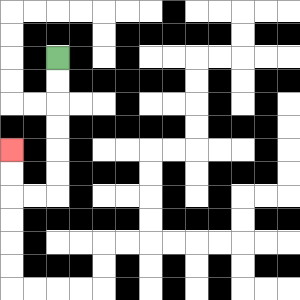{'start': '[2, 2]', 'end': '[0, 6]', 'path_directions': 'D,D,D,D,D,D,L,L,U,U', 'path_coordinates': '[[2, 2], [2, 3], [2, 4], [2, 5], [2, 6], [2, 7], [2, 8], [1, 8], [0, 8], [0, 7], [0, 6]]'}